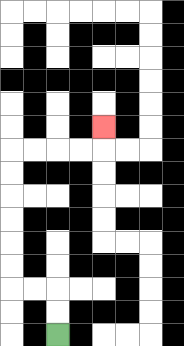{'start': '[2, 14]', 'end': '[4, 5]', 'path_directions': 'U,U,L,L,U,U,U,U,U,U,R,R,R,R,U', 'path_coordinates': '[[2, 14], [2, 13], [2, 12], [1, 12], [0, 12], [0, 11], [0, 10], [0, 9], [0, 8], [0, 7], [0, 6], [1, 6], [2, 6], [3, 6], [4, 6], [4, 5]]'}